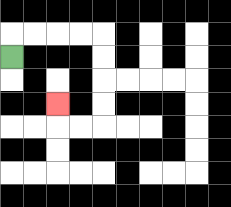{'start': '[0, 2]', 'end': '[2, 4]', 'path_directions': 'U,R,R,R,R,D,D,D,D,L,L,U', 'path_coordinates': '[[0, 2], [0, 1], [1, 1], [2, 1], [3, 1], [4, 1], [4, 2], [4, 3], [4, 4], [4, 5], [3, 5], [2, 5], [2, 4]]'}